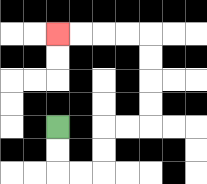{'start': '[2, 5]', 'end': '[2, 1]', 'path_directions': 'D,D,R,R,U,U,R,R,U,U,U,U,L,L,L,L', 'path_coordinates': '[[2, 5], [2, 6], [2, 7], [3, 7], [4, 7], [4, 6], [4, 5], [5, 5], [6, 5], [6, 4], [6, 3], [6, 2], [6, 1], [5, 1], [4, 1], [3, 1], [2, 1]]'}